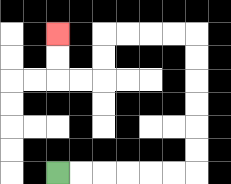{'start': '[2, 7]', 'end': '[2, 1]', 'path_directions': 'R,R,R,R,R,R,U,U,U,U,U,U,L,L,L,L,D,D,L,L,U,U', 'path_coordinates': '[[2, 7], [3, 7], [4, 7], [5, 7], [6, 7], [7, 7], [8, 7], [8, 6], [8, 5], [8, 4], [8, 3], [8, 2], [8, 1], [7, 1], [6, 1], [5, 1], [4, 1], [4, 2], [4, 3], [3, 3], [2, 3], [2, 2], [2, 1]]'}